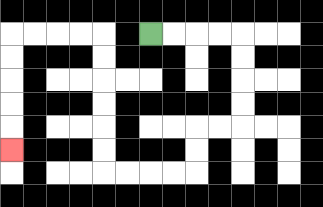{'start': '[6, 1]', 'end': '[0, 6]', 'path_directions': 'R,R,R,R,D,D,D,D,L,L,D,D,L,L,L,L,U,U,U,U,U,U,L,L,L,L,D,D,D,D,D', 'path_coordinates': '[[6, 1], [7, 1], [8, 1], [9, 1], [10, 1], [10, 2], [10, 3], [10, 4], [10, 5], [9, 5], [8, 5], [8, 6], [8, 7], [7, 7], [6, 7], [5, 7], [4, 7], [4, 6], [4, 5], [4, 4], [4, 3], [4, 2], [4, 1], [3, 1], [2, 1], [1, 1], [0, 1], [0, 2], [0, 3], [0, 4], [0, 5], [0, 6]]'}